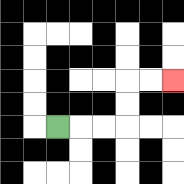{'start': '[2, 5]', 'end': '[7, 3]', 'path_directions': 'R,R,R,U,U,R,R', 'path_coordinates': '[[2, 5], [3, 5], [4, 5], [5, 5], [5, 4], [5, 3], [6, 3], [7, 3]]'}